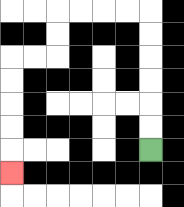{'start': '[6, 6]', 'end': '[0, 7]', 'path_directions': 'U,U,U,U,U,U,L,L,L,L,D,D,L,L,D,D,D,D,D', 'path_coordinates': '[[6, 6], [6, 5], [6, 4], [6, 3], [6, 2], [6, 1], [6, 0], [5, 0], [4, 0], [3, 0], [2, 0], [2, 1], [2, 2], [1, 2], [0, 2], [0, 3], [0, 4], [0, 5], [0, 6], [0, 7]]'}